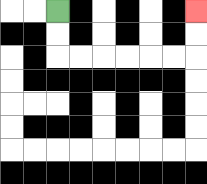{'start': '[2, 0]', 'end': '[8, 0]', 'path_directions': 'D,D,R,R,R,R,R,R,U,U', 'path_coordinates': '[[2, 0], [2, 1], [2, 2], [3, 2], [4, 2], [5, 2], [6, 2], [7, 2], [8, 2], [8, 1], [8, 0]]'}